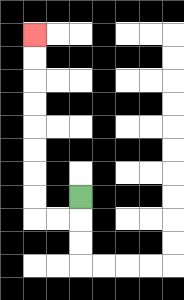{'start': '[3, 8]', 'end': '[1, 1]', 'path_directions': 'D,L,L,U,U,U,U,U,U,U,U', 'path_coordinates': '[[3, 8], [3, 9], [2, 9], [1, 9], [1, 8], [1, 7], [1, 6], [1, 5], [1, 4], [1, 3], [1, 2], [1, 1]]'}